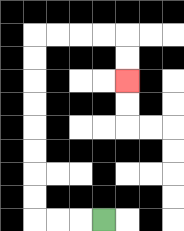{'start': '[4, 9]', 'end': '[5, 3]', 'path_directions': 'L,L,L,U,U,U,U,U,U,U,U,R,R,R,R,D,D', 'path_coordinates': '[[4, 9], [3, 9], [2, 9], [1, 9], [1, 8], [1, 7], [1, 6], [1, 5], [1, 4], [1, 3], [1, 2], [1, 1], [2, 1], [3, 1], [4, 1], [5, 1], [5, 2], [5, 3]]'}